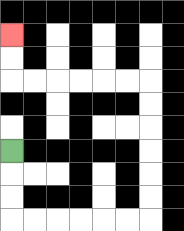{'start': '[0, 6]', 'end': '[0, 1]', 'path_directions': 'D,D,D,R,R,R,R,R,R,U,U,U,U,U,U,L,L,L,L,L,L,U,U', 'path_coordinates': '[[0, 6], [0, 7], [0, 8], [0, 9], [1, 9], [2, 9], [3, 9], [4, 9], [5, 9], [6, 9], [6, 8], [6, 7], [6, 6], [6, 5], [6, 4], [6, 3], [5, 3], [4, 3], [3, 3], [2, 3], [1, 3], [0, 3], [0, 2], [0, 1]]'}